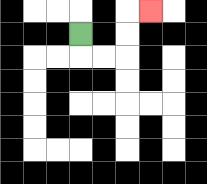{'start': '[3, 1]', 'end': '[6, 0]', 'path_directions': 'D,R,R,U,U,R', 'path_coordinates': '[[3, 1], [3, 2], [4, 2], [5, 2], [5, 1], [5, 0], [6, 0]]'}